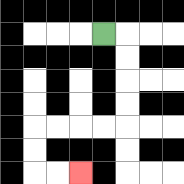{'start': '[4, 1]', 'end': '[3, 7]', 'path_directions': 'R,D,D,D,D,L,L,L,L,D,D,R,R', 'path_coordinates': '[[4, 1], [5, 1], [5, 2], [5, 3], [5, 4], [5, 5], [4, 5], [3, 5], [2, 5], [1, 5], [1, 6], [1, 7], [2, 7], [3, 7]]'}